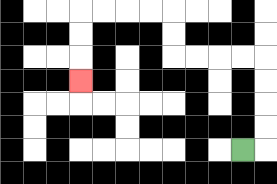{'start': '[10, 6]', 'end': '[3, 3]', 'path_directions': 'R,U,U,U,U,L,L,L,L,U,U,L,L,L,L,D,D,D', 'path_coordinates': '[[10, 6], [11, 6], [11, 5], [11, 4], [11, 3], [11, 2], [10, 2], [9, 2], [8, 2], [7, 2], [7, 1], [7, 0], [6, 0], [5, 0], [4, 0], [3, 0], [3, 1], [3, 2], [3, 3]]'}